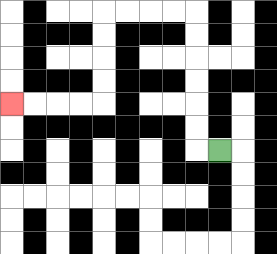{'start': '[9, 6]', 'end': '[0, 4]', 'path_directions': 'L,U,U,U,U,U,U,L,L,L,L,D,D,D,D,L,L,L,L', 'path_coordinates': '[[9, 6], [8, 6], [8, 5], [8, 4], [8, 3], [8, 2], [8, 1], [8, 0], [7, 0], [6, 0], [5, 0], [4, 0], [4, 1], [4, 2], [4, 3], [4, 4], [3, 4], [2, 4], [1, 4], [0, 4]]'}